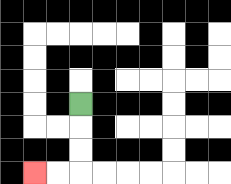{'start': '[3, 4]', 'end': '[1, 7]', 'path_directions': 'D,D,D,L,L', 'path_coordinates': '[[3, 4], [3, 5], [3, 6], [3, 7], [2, 7], [1, 7]]'}